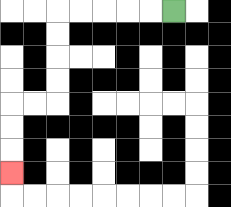{'start': '[7, 0]', 'end': '[0, 7]', 'path_directions': 'L,L,L,L,L,D,D,D,D,L,L,D,D,D', 'path_coordinates': '[[7, 0], [6, 0], [5, 0], [4, 0], [3, 0], [2, 0], [2, 1], [2, 2], [2, 3], [2, 4], [1, 4], [0, 4], [0, 5], [0, 6], [0, 7]]'}